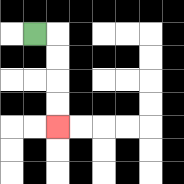{'start': '[1, 1]', 'end': '[2, 5]', 'path_directions': 'R,D,D,D,D', 'path_coordinates': '[[1, 1], [2, 1], [2, 2], [2, 3], [2, 4], [2, 5]]'}